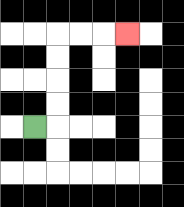{'start': '[1, 5]', 'end': '[5, 1]', 'path_directions': 'R,U,U,U,U,R,R,R', 'path_coordinates': '[[1, 5], [2, 5], [2, 4], [2, 3], [2, 2], [2, 1], [3, 1], [4, 1], [5, 1]]'}